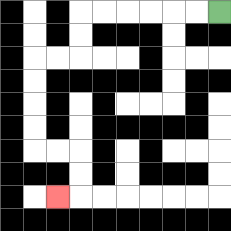{'start': '[9, 0]', 'end': '[2, 8]', 'path_directions': 'L,L,L,L,L,L,D,D,L,L,D,D,D,D,R,R,D,D,L', 'path_coordinates': '[[9, 0], [8, 0], [7, 0], [6, 0], [5, 0], [4, 0], [3, 0], [3, 1], [3, 2], [2, 2], [1, 2], [1, 3], [1, 4], [1, 5], [1, 6], [2, 6], [3, 6], [3, 7], [3, 8], [2, 8]]'}